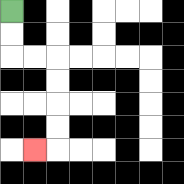{'start': '[0, 0]', 'end': '[1, 6]', 'path_directions': 'D,D,R,R,D,D,D,D,L', 'path_coordinates': '[[0, 0], [0, 1], [0, 2], [1, 2], [2, 2], [2, 3], [2, 4], [2, 5], [2, 6], [1, 6]]'}